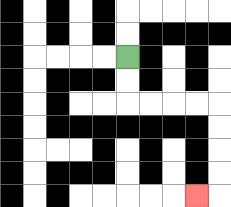{'start': '[5, 2]', 'end': '[8, 8]', 'path_directions': 'D,D,R,R,R,R,D,D,D,D,L', 'path_coordinates': '[[5, 2], [5, 3], [5, 4], [6, 4], [7, 4], [8, 4], [9, 4], [9, 5], [9, 6], [9, 7], [9, 8], [8, 8]]'}